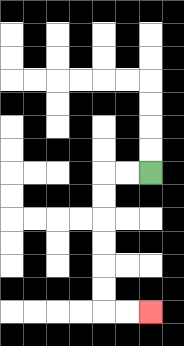{'start': '[6, 7]', 'end': '[6, 13]', 'path_directions': 'L,L,D,D,D,D,D,D,R,R', 'path_coordinates': '[[6, 7], [5, 7], [4, 7], [4, 8], [4, 9], [4, 10], [4, 11], [4, 12], [4, 13], [5, 13], [6, 13]]'}